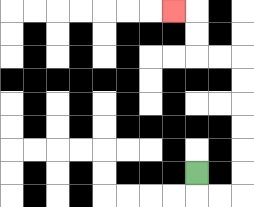{'start': '[8, 7]', 'end': '[7, 0]', 'path_directions': 'D,R,R,U,U,U,U,U,U,L,L,U,U,L', 'path_coordinates': '[[8, 7], [8, 8], [9, 8], [10, 8], [10, 7], [10, 6], [10, 5], [10, 4], [10, 3], [10, 2], [9, 2], [8, 2], [8, 1], [8, 0], [7, 0]]'}